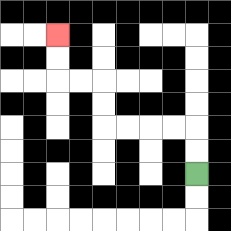{'start': '[8, 7]', 'end': '[2, 1]', 'path_directions': 'U,U,L,L,L,L,U,U,L,L,U,U', 'path_coordinates': '[[8, 7], [8, 6], [8, 5], [7, 5], [6, 5], [5, 5], [4, 5], [4, 4], [4, 3], [3, 3], [2, 3], [2, 2], [2, 1]]'}